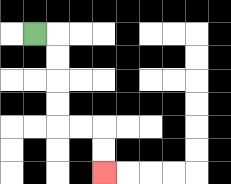{'start': '[1, 1]', 'end': '[4, 7]', 'path_directions': 'R,D,D,D,D,R,R,D,D', 'path_coordinates': '[[1, 1], [2, 1], [2, 2], [2, 3], [2, 4], [2, 5], [3, 5], [4, 5], [4, 6], [4, 7]]'}